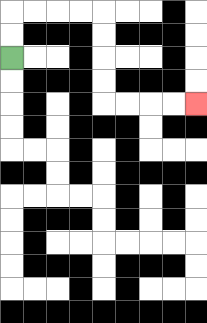{'start': '[0, 2]', 'end': '[8, 4]', 'path_directions': 'U,U,R,R,R,R,D,D,D,D,R,R,R,R', 'path_coordinates': '[[0, 2], [0, 1], [0, 0], [1, 0], [2, 0], [3, 0], [4, 0], [4, 1], [4, 2], [4, 3], [4, 4], [5, 4], [6, 4], [7, 4], [8, 4]]'}